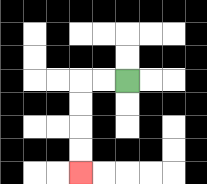{'start': '[5, 3]', 'end': '[3, 7]', 'path_directions': 'L,L,D,D,D,D', 'path_coordinates': '[[5, 3], [4, 3], [3, 3], [3, 4], [3, 5], [3, 6], [3, 7]]'}